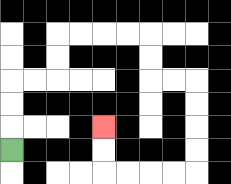{'start': '[0, 6]', 'end': '[4, 5]', 'path_directions': 'U,U,U,R,R,U,U,R,R,R,R,D,D,R,R,D,D,D,D,L,L,L,L,U,U', 'path_coordinates': '[[0, 6], [0, 5], [0, 4], [0, 3], [1, 3], [2, 3], [2, 2], [2, 1], [3, 1], [4, 1], [5, 1], [6, 1], [6, 2], [6, 3], [7, 3], [8, 3], [8, 4], [8, 5], [8, 6], [8, 7], [7, 7], [6, 7], [5, 7], [4, 7], [4, 6], [4, 5]]'}